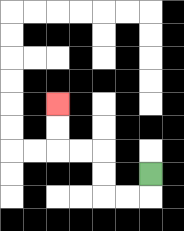{'start': '[6, 7]', 'end': '[2, 4]', 'path_directions': 'D,L,L,U,U,L,L,U,U', 'path_coordinates': '[[6, 7], [6, 8], [5, 8], [4, 8], [4, 7], [4, 6], [3, 6], [2, 6], [2, 5], [2, 4]]'}